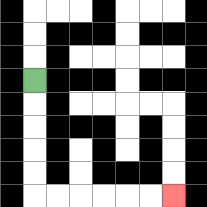{'start': '[1, 3]', 'end': '[7, 8]', 'path_directions': 'D,D,D,D,D,R,R,R,R,R,R', 'path_coordinates': '[[1, 3], [1, 4], [1, 5], [1, 6], [1, 7], [1, 8], [2, 8], [3, 8], [4, 8], [5, 8], [6, 8], [7, 8]]'}